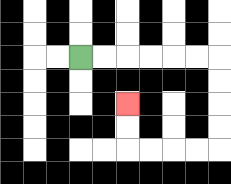{'start': '[3, 2]', 'end': '[5, 4]', 'path_directions': 'R,R,R,R,R,R,D,D,D,D,L,L,L,L,U,U', 'path_coordinates': '[[3, 2], [4, 2], [5, 2], [6, 2], [7, 2], [8, 2], [9, 2], [9, 3], [9, 4], [9, 5], [9, 6], [8, 6], [7, 6], [6, 6], [5, 6], [5, 5], [5, 4]]'}